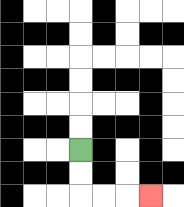{'start': '[3, 6]', 'end': '[6, 8]', 'path_directions': 'D,D,R,R,R', 'path_coordinates': '[[3, 6], [3, 7], [3, 8], [4, 8], [5, 8], [6, 8]]'}